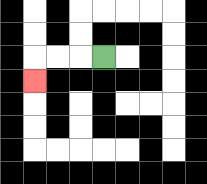{'start': '[4, 2]', 'end': '[1, 3]', 'path_directions': 'L,L,L,D', 'path_coordinates': '[[4, 2], [3, 2], [2, 2], [1, 2], [1, 3]]'}